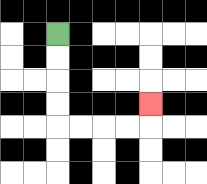{'start': '[2, 1]', 'end': '[6, 4]', 'path_directions': 'D,D,D,D,R,R,R,R,U', 'path_coordinates': '[[2, 1], [2, 2], [2, 3], [2, 4], [2, 5], [3, 5], [4, 5], [5, 5], [6, 5], [6, 4]]'}